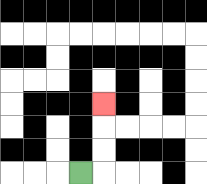{'start': '[3, 7]', 'end': '[4, 4]', 'path_directions': 'R,U,U,U', 'path_coordinates': '[[3, 7], [4, 7], [4, 6], [4, 5], [4, 4]]'}